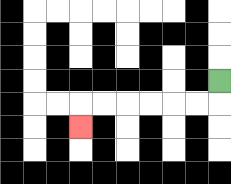{'start': '[9, 3]', 'end': '[3, 5]', 'path_directions': 'D,L,L,L,L,L,L,D', 'path_coordinates': '[[9, 3], [9, 4], [8, 4], [7, 4], [6, 4], [5, 4], [4, 4], [3, 4], [3, 5]]'}